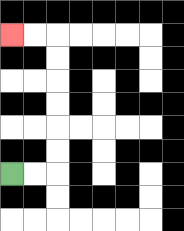{'start': '[0, 7]', 'end': '[0, 1]', 'path_directions': 'R,R,U,U,U,U,U,U,L,L', 'path_coordinates': '[[0, 7], [1, 7], [2, 7], [2, 6], [2, 5], [2, 4], [2, 3], [2, 2], [2, 1], [1, 1], [0, 1]]'}